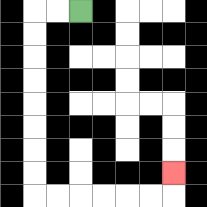{'start': '[3, 0]', 'end': '[7, 7]', 'path_directions': 'L,L,D,D,D,D,D,D,D,D,R,R,R,R,R,R,U', 'path_coordinates': '[[3, 0], [2, 0], [1, 0], [1, 1], [1, 2], [1, 3], [1, 4], [1, 5], [1, 6], [1, 7], [1, 8], [2, 8], [3, 8], [4, 8], [5, 8], [6, 8], [7, 8], [7, 7]]'}